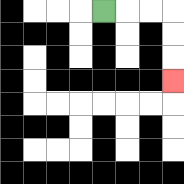{'start': '[4, 0]', 'end': '[7, 3]', 'path_directions': 'R,R,R,D,D,D', 'path_coordinates': '[[4, 0], [5, 0], [6, 0], [7, 0], [7, 1], [7, 2], [7, 3]]'}